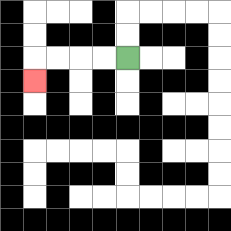{'start': '[5, 2]', 'end': '[1, 3]', 'path_directions': 'L,L,L,L,D', 'path_coordinates': '[[5, 2], [4, 2], [3, 2], [2, 2], [1, 2], [1, 3]]'}